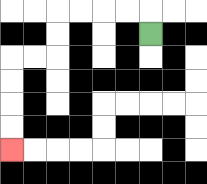{'start': '[6, 1]', 'end': '[0, 6]', 'path_directions': 'U,L,L,L,L,D,D,L,L,D,D,D,D', 'path_coordinates': '[[6, 1], [6, 0], [5, 0], [4, 0], [3, 0], [2, 0], [2, 1], [2, 2], [1, 2], [0, 2], [0, 3], [0, 4], [0, 5], [0, 6]]'}